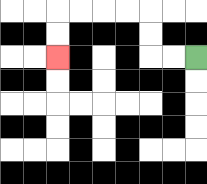{'start': '[8, 2]', 'end': '[2, 2]', 'path_directions': 'L,L,U,U,L,L,L,L,D,D', 'path_coordinates': '[[8, 2], [7, 2], [6, 2], [6, 1], [6, 0], [5, 0], [4, 0], [3, 0], [2, 0], [2, 1], [2, 2]]'}